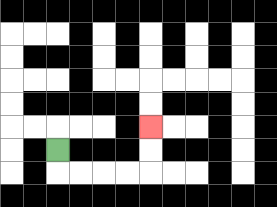{'start': '[2, 6]', 'end': '[6, 5]', 'path_directions': 'D,R,R,R,R,U,U', 'path_coordinates': '[[2, 6], [2, 7], [3, 7], [4, 7], [5, 7], [6, 7], [6, 6], [6, 5]]'}